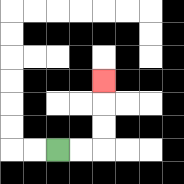{'start': '[2, 6]', 'end': '[4, 3]', 'path_directions': 'R,R,U,U,U', 'path_coordinates': '[[2, 6], [3, 6], [4, 6], [4, 5], [4, 4], [4, 3]]'}